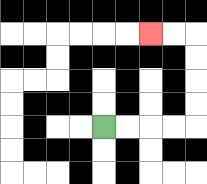{'start': '[4, 5]', 'end': '[6, 1]', 'path_directions': 'R,R,R,R,U,U,U,U,L,L', 'path_coordinates': '[[4, 5], [5, 5], [6, 5], [7, 5], [8, 5], [8, 4], [8, 3], [8, 2], [8, 1], [7, 1], [6, 1]]'}